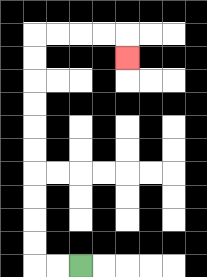{'start': '[3, 11]', 'end': '[5, 2]', 'path_directions': 'L,L,U,U,U,U,U,U,U,U,U,U,R,R,R,R,D', 'path_coordinates': '[[3, 11], [2, 11], [1, 11], [1, 10], [1, 9], [1, 8], [1, 7], [1, 6], [1, 5], [1, 4], [1, 3], [1, 2], [1, 1], [2, 1], [3, 1], [4, 1], [5, 1], [5, 2]]'}